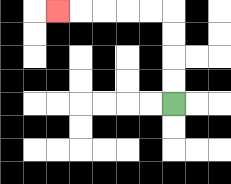{'start': '[7, 4]', 'end': '[2, 0]', 'path_directions': 'U,U,U,U,L,L,L,L,L', 'path_coordinates': '[[7, 4], [7, 3], [7, 2], [7, 1], [7, 0], [6, 0], [5, 0], [4, 0], [3, 0], [2, 0]]'}